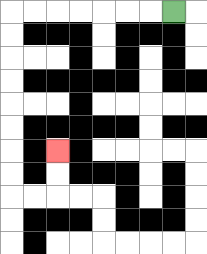{'start': '[7, 0]', 'end': '[2, 6]', 'path_directions': 'L,L,L,L,L,L,L,D,D,D,D,D,D,D,D,R,R,U,U', 'path_coordinates': '[[7, 0], [6, 0], [5, 0], [4, 0], [3, 0], [2, 0], [1, 0], [0, 0], [0, 1], [0, 2], [0, 3], [0, 4], [0, 5], [0, 6], [0, 7], [0, 8], [1, 8], [2, 8], [2, 7], [2, 6]]'}